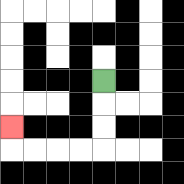{'start': '[4, 3]', 'end': '[0, 5]', 'path_directions': 'D,D,D,L,L,L,L,U', 'path_coordinates': '[[4, 3], [4, 4], [4, 5], [4, 6], [3, 6], [2, 6], [1, 6], [0, 6], [0, 5]]'}